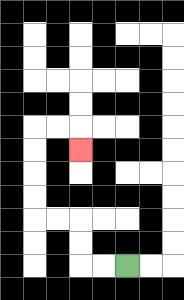{'start': '[5, 11]', 'end': '[3, 6]', 'path_directions': 'L,L,U,U,L,L,U,U,U,U,R,R,D', 'path_coordinates': '[[5, 11], [4, 11], [3, 11], [3, 10], [3, 9], [2, 9], [1, 9], [1, 8], [1, 7], [1, 6], [1, 5], [2, 5], [3, 5], [3, 6]]'}